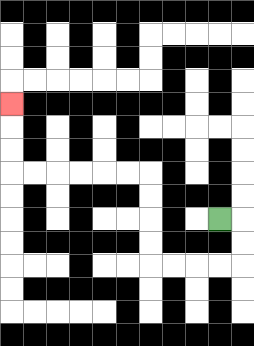{'start': '[9, 9]', 'end': '[0, 4]', 'path_directions': 'R,D,D,L,L,L,L,U,U,U,U,L,L,L,L,L,L,U,U,U', 'path_coordinates': '[[9, 9], [10, 9], [10, 10], [10, 11], [9, 11], [8, 11], [7, 11], [6, 11], [6, 10], [6, 9], [6, 8], [6, 7], [5, 7], [4, 7], [3, 7], [2, 7], [1, 7], [0, 7], [0, 6], [0, 5], [0, 4]]'}